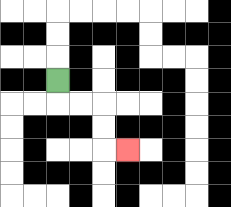{'start': '[2, 3]', 'end': '[5, 6]', 'path_directions': 'D,R,R,D,D,R', 'path_coordinates': '[[2, 3], [2, 4], [3, 4], [4, 4], [4, 5], [4, 6], [5, 6]]'}